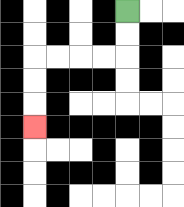{'start': '[5, 0]', 'end': '[1, 5]', 'path_directions': 'D,D,L,L,L,L,D,D,D', 'path_coordinates': '[[5, 0], [5, 1], [5, 2], [4, 2], [3, 2], [2, 2], [1, 2], [1, 3], [1, 4], [1, 5]]'}